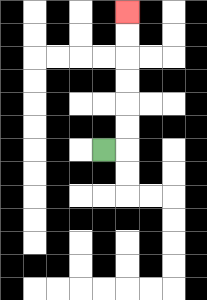{'start': '[4, 6]', 'end': '[5, 0]', 'path_directions': 'R,U,U,U,U,U,U', 'path_coordinates': '[[4, 6], [5, 6], [5, 5], [5, 4], [5, 3], [5, 2], [5, 1], [5, 0]]'}